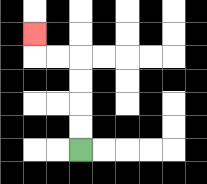{'start': '[3, 6]', 'end': '[1, 1]', 'path_directions': 'U,U,U,U,L,L,U', 'path_coordinates': '[[3, 6], [3, 5], [3, 4], [3, 3], [3, 2], [2, 2], [1, 2], [1, 1]]'}